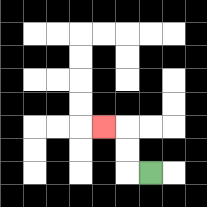{'start': '[6, 7]', 'end': '[4, 5]', 'path_directions': 'L,U,U,L', 'path_coordinates': '[[6, 7], [5, 7], [5, 6], [5, 5], [4, 5]]'}